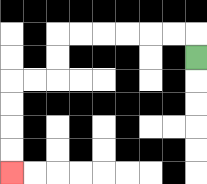{'start': '[8, 2]', 'end': '[0, 7]', 'path_directions': 'U,L,L,L,L,L,L,D,D,L,L,D,D,D,D', 'path_coordinates': '[[8, 2], [8, 1], [7, 1], [6, 1], [5, 1], [4, 1], [3, 1], [2, 1], [2, 2], [2, 3], [1, 3], [0, 3], [0, 4], [0, 5], [0, 6], [0, 7]]'}